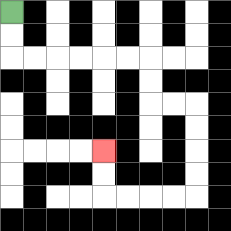{'start': '[0, 0]', 'end': '[4, 6]', 'path_directions': 'D,D,R,R,R,R,R,R,D,D,R,R,D,D,D,D,L,L,L,L,U,U', 'path_coordinates': '[[0, 0], [0, 1], [0, 2], [1, 2], [2, 2], [3, 2], [4, 2], [5, 2], [6, 2], [6, 3], [6, 4], [7, 4], [8, 4], [8, 5], [8, 6], [8, 7], [8, 8], [7, 8], [6, 8], [5, 8], [4, 8], [4, 7], [4, 6]]'}